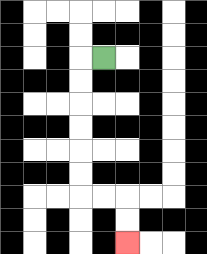{'start': '[4, 2]', 'end': '[5, 10]', 'path_directions': 'L,D,D,D,D,D,D,R,R,D,D', 'path_coordinates': '[[4, 2], [3, 2], [3, 3], [3, 4], [3, 5], [3, 6], [3, 7], [3, 8], [4, 8], [5, 8], [5, 9], [5, 10]]'}